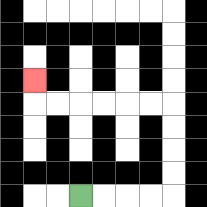{'start': '[3, 8]', 'end': '[1, 3]', 'path_directions': 'R,R,R,R,U,U,U,U,L,L,L,L,L,L,U', 'path_coordinates': '[[3, 8], [4, 8], [5, 8], [6, 8], [7, 8], [7, 7], [7, 6], [7, 5], [7, 4], [6, 4], [5, 4], [4, 4], [3, 4], [2, 4], [1, 4], [1, 3]]'}